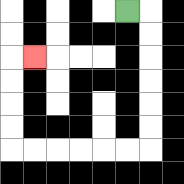{'start': '[5, 0]', 'end': '[1, 2]', 'path_directions': 'R,D,D,D,D,D,D,L,L,L,L,L,L,U,U,U,U,R', 'path_coordinates': '[[5, 0], [6, 0], [6, 1], [6, 2], [6, 3], [6, 4], [6, 5], [6, 6], [5, 6], [4, 6], [3, 6], [2, 6], [1, 6], [0, 6], [0, 5], [0, 4], [0, 3], [0, 2], [1, 2]]'}